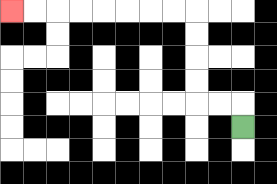{'start': '[10, 5]', 'end': '[0, 0]', 'path_directions': 'U,L,L,U,U,U,U,L,L,L,L,L,L,L,L', 'path_coordinates': '[[10, 5], [10, 4], [9, 4], [8, 4], [8, 3], [8, 2], [8, 1], [8, 0], [7, 0], [6, 0], [5, 0], [4, 0], [3, 0], [2, 0], [1, 0], [0, 0]]'}